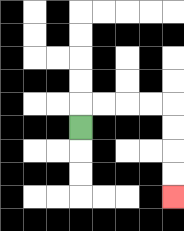{'start': '[3, 5]', 'end': '[7, 8]', 'path_directions': 'U,R,R,R,R,D,D,D,D', 'path_coordinates': '[[3, 5], [3, 4], [4, 4], [5, 4], [6, 4], [7, 4], [7, 5], [7, 6], [7, 7], [7, 8]]'}